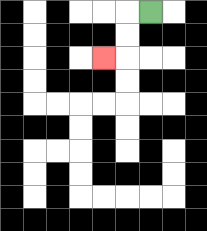{'start': '[6, 0]', 'end': '[4, 2]', 'path_directions': 'L,D,D,L', 'path_coordinates': '[[6, 0], [5, 0], [5, 1], [5, 2], [4, 2]]'}